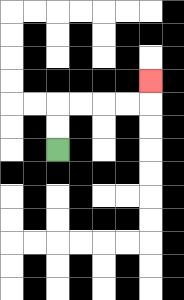{'start': '[2, 6]', 'end': '[6, 3]', 'path_directions': 'U,U,R,R,R,R,U', 'path_coordinates': '[[2, 6], [2, 5], [2, 4], [3, 4], [4, 4], [5, 4], [6, 4], [6, 3]]'}